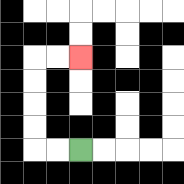{'start': '[3, 6]', 'end': '[3, 2]', 'path_directions': 'L,L,U,U,U,U,R,R', 'path_coordinates': '[[3, 6], [2, 6], [1, 6], [1, 5], [1, 4], [1, 3], [1, 2], [2, 2], [3, 2]]'}